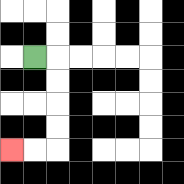{'start': '[1, 2]', 'end': '[0, 6]', 'path_directions': 'R,D,D,D,D,L,L', 'path_coordinates': '[[1, 2], [2, 2], [2, 3], [2, 4], [2, 5], [2, 6], [1, 6], [0, 6]]'}